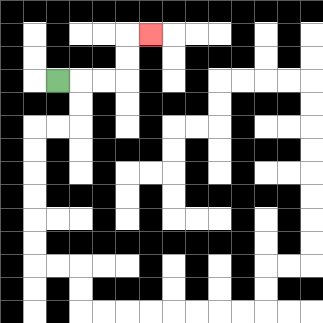{'start': '[2, 3]', 'end': '[6, 1]', 'path_directions': 'R,R,R,U,U,R', 'path_coordinates': '[[2, 3], [3, 3], [4, 3], [5, 3], [5, 2], [5, 1], [6, 1]]'}